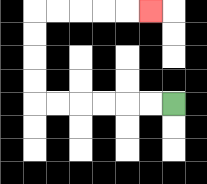{'start': '[7, 4]', 'end': '[6, 0]', 'path_directions': 'L,L,L,L,L,L,U,U,U,U,R,R,R,R,R', 'path_coordinates': '[[7, 4], [6, 4], [5, 4], [4, 4], [3, 4], [2, 4], [1, 4], [1, 3], [1, 2], [1, 1], [1, 0], [2, 0], [3, 0], [4, 0], [5, 0], [6, 0]]'}